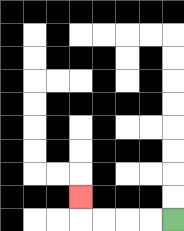{'start': '[7, 9]', 'end': '[3, 8]', 'path_directions': 'L,L,L,L,U', 'path_coordinates': '[[7, 9], [6, 9], [5, 9], [4, 9], [3, 9], [3, 8]]'}